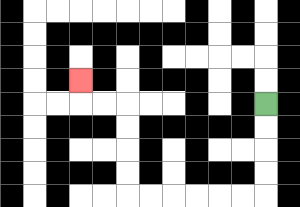{'start': '[11, 4]', 'end': '[3, 3]', 'path_directions': 'D,D,D,D,L,L,L,L,L,L,U,U,U,U,L,L,U', 'path_coordinates': '[[11, 4], [11, 5], [11, 6], [11, 7], [11, 8], [10, 8], [9, 8], [8, 8], [7, 8], [6, 8], [5, 8], [5, 7], [5, 6], [5, 5], [5, 4], [4, 4], [3, 4], [3, 3]]'}